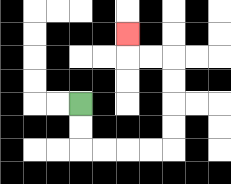{'start': '[3, 4]', 'end': '[5, 1]', 'path_directions': 'D,D,R,R,R,R,U,U,U,U,L,L,U', 'path_coordinates': '[[3, 4], [3, 5], [3, 6], [4, 6], [5, 6], [6, 6], [7, 6], [7, 5], [7, 4], [7, 3], [7, 2], [6, 2], [5, 2], [5, 1]]'}